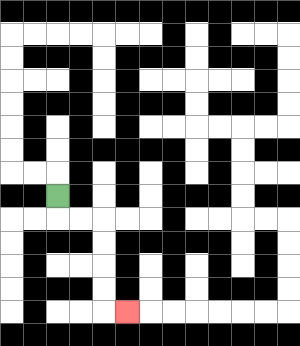{'start': '[2, 8]', 'end': '[5, 13]', 'path_directions': 'D,R,R,D,D,D,D,R', 'path_coordinates': '[[2, 8], [2, 9], [3, 9], [4, 9], [4, 10], [4, 11], [4, 12], [4, 13], [5, 13]]'}